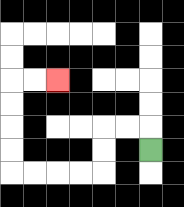{'start': '[6, 6]', 'end': '[2, 3]', 'path_directions': 'U,L,L,D,D,L,L,L,L,U,U,U,U,R,R', 'path_coordinates': '[[6, 6], [6, 5], [5, 5], [4, 5], [4, 6], [4, 7], [3, 7], [2, 7], [1, 7], [0, 7], [0, 6], [0, 5], [0, 4], [0, 3], [1, 3], [2, 3]]'}